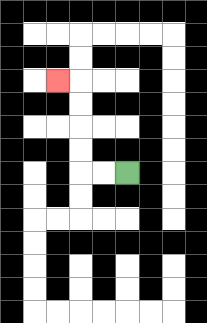{'start': '[5, 7]', 'end': '[2, 3]', 'path_directions': 'L,L,U,U,U,U,L', 'path_coordinates': '[[5, 7], [4, 7], [3, 7], [3, 6], [3, 5], [3, 4], [3, 3], [2, 3]]'}